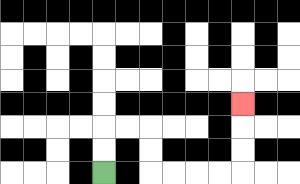{'start': '[4, 7]', 'end': '[10, 4]', 'path_directions': 'U,U,R,R,D,D,R,R,R,R,U,U,U', 'path_coordinates': '[[4, 7], [4, 6], [4, 5], [5, 5], [6, 5], [6, 6], [6, 7], [7, 7], [8, 7], [9, 7], [10, 7], [10, 6], [10, 5], [10, 4]]'}